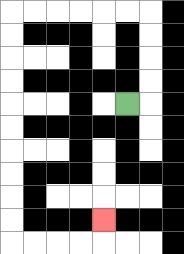{'start': '[5, 4]', 'end': '[4, 9]', 'path_directions': 'R,U,U,U,U,L,L,L,L,L,L,D,D,D,D,D,D,D,D,D,D,R,R,R,R,U', 'path_coordinates': '[[5, 4], [6, 4], [6, 3], [6, 2], [6, 1], [6, 0], [5, 0], [4, 0], [3, 0], [2, 0], [1, 0], [0, 0], [0, 1], [0, 2], [0, 3], [0, 4], [0, 5], [0, 6], [0, 7], [0, 8], [0, 9], [0, 10], [1, 10], [2, 10], [3, 10], [4, 10], [4, 9]]'}